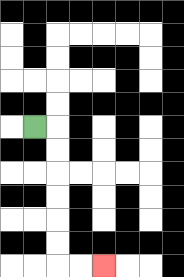{'start': '[1, 5]', 'end': '[4, 11]', 'path_directions': 'R,D,D,D,D,D,D,R,R', 'path_coordinates': '[[1, 5], [2, 5], [2, 6], [2, 7], [2, 8], [2, 9], [2, 10], [2, 11], [3, 11], [4, 11]]'}